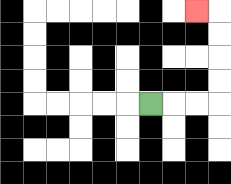{'start': '[6, 4]', 'end': '[8, 0]', 'path_directions': 'R,R,R,U,U,U,U,L', 'path_coordinates': '[[6, 4], [7, 4], [8, 4], [9, 4], [9, 3], [9, 2], [9, 1], [9, 0], [8, 0]]'}